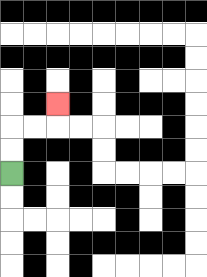{'start': '[0, 7]', 'end': '[2, 4]', 'path_directions': 'U,U,R,R,U', 'path_coordinates': '[[0, 7], [0, 6], [0, 5], [1, 5], [2, 5], [2, 4]]'}